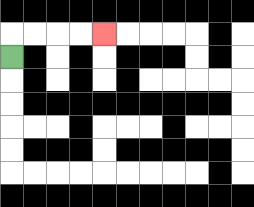{'start': '[0, 2]', 'end': '[4, 1]', 'path_directions': 'U,R,R,R,R', 'path_coordinates': '[[0, 2], [0, 1], [1, 1], [2, 1], [3, 1], [4, 1]]'}